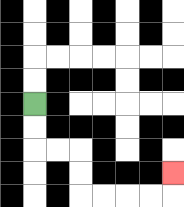{'start': '[1, 4]', 'end': '[7, 7]', 'path_directions': 'D,D,R,R,D,D,R,R,R,R,U', 'path_coordinates': '[[1, 4], [1, 5], [1, 6], [2, 6], [3, 6], [3, 7], [3, 8], [4, 8], [5, 8], [6, 8], [7, 8], [7, 7]]'}